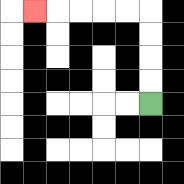{'start': '[6, 4]', 'end': '[1, 0]', 'path_directions': 'U,U,U,U,L,L,L,L,L', 'path_coordinates': '[[6, 4], [6, 3], [6, 2], [6, 1], [6, 0], [5, 0], [4, 0], [3, 0], [2, 0], [1, 0]]'}